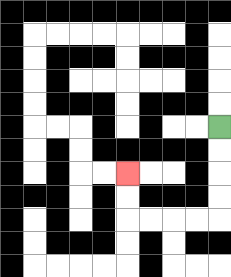{'start': '[9, 5]', 'end': '[5, 7]', 'path_directions': 'D,D,D,D,L,L,L,L,U,U', 'path_coordinates': '[[9, 5], [9, 6], [9, 7], [9, 8], [9, 9], [8, 9], [7, 9], [6, 9], [5, 9], [5, 8], [5, 7]]'}